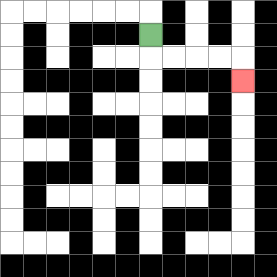{'start': '[6, 1]', 'end': '[10, 3]', 'path_directions': 'D,R,R,R,R,D', 'path_coordinates': '[[6, 1], [6, 2], [7, 2], [8, 2], [9, 2], [10, 2], [10, 3]]'}